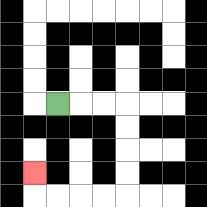{'start': '[2, 4]', 'end': '[1, 7]', 'path_directions': 'R,R,R,D,D,D,D,L,L,L,L,U', 'path_coordinates': '[[2, 4], [3, 4], [4, 4], [5, 4], [5, 5], [5, 6], [5, 7], [5, 8], [4, 8], [3, 8], [2, 8], [1, 8], [1, 7]]'}